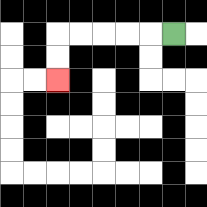{'start': '[7, 1]', 'end': '[2, 3]', 'path_directions': 'L,L,L,L,L,D,D', 'path_coordinates': '[[7, 1], [6, 1], [5, 1], [4, 1], [3, 1], [2, 1], [2, 2], [2, 3]]'}